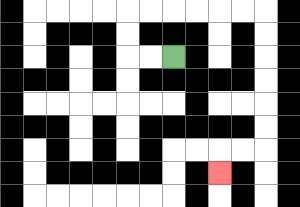{'start': '[7, 2]', 'end': '[9, 7]', 'path_directions': 'L,L,U,U,R,R,R,R,R,R,D,D,D,D,D,D,L,L,D', 'path_coordinates': '[[7, 2], [6, 2], [5, 2], [5, 1], [5, 0], [6, 0], [7, 0], [8, 0], [9, 0], [10, 0], [11, 0], [11, 1], [11, 2], [11, 3], [11, 4], [11, 5], [11, 6], [10, 6], [9, 6], [9, 7]]'}